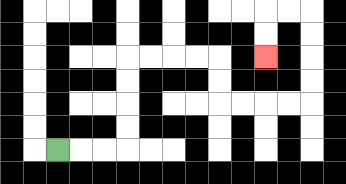{'start': '[2, 6]', 'end': '[11, 2]', 'path_directions': 'R,R,R,U,U,U,U,R,R,R,R,D,D,R,R,R,R,U,U,U,U,L,L,D,D', 'path_coordinates': '[[2, 6], [3, 6], [4, 6], [5, 6], [5, 5], [5, 4], [5, 3], [5, 2], [6, 2], [7, 2], [8, 2], [9, 2], [9, 3], [9, 4], [10, 4], [11, 4], [12, 4], [13, 4], [13, 3], [13, 2], [13, 1], [13, 0], [12, 0], [11, 0], [11, 1], [11, 2]]'}